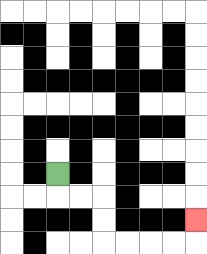{'start': '[2, 7]', 'end': '[8, 9]', 'path_directions': 'D,R,R,D,D,R,R,R,R,U', 'path_coordinates': '[[2, 7], [2, 8], [3, 8], [4, 8], [4, 9], [4, 10], [5, 10], [6, 10], [7, 10], [8, 10], [8, 9]]'}